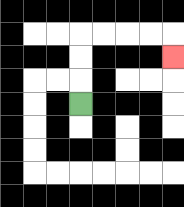{'start': '[3, 4]', 'end': '[7, 2]', 'path_directions': 'U,U,U,R,R,R,R,D', 'path_coordinates': '[[3, 4], [3, 3], [3, 2], [3, 1], [4, 1], [5, 1], [6, 1], [7, 1], [7, 2]]'}